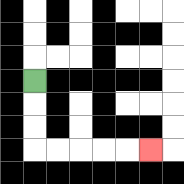{'start': '[1, 3]', 'end': '[6, 6]', 'path_directions': 'D,D,D,R,R,R,R,R', 'path_coordinates': '[[1, 3], [1, 4], [1, 5], [1, 6], [2, 6], [3, 6], [4, 6], [5, 6], [6, 6]]'}